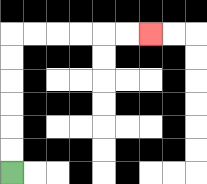{'start': '[0, 7]', 'end': '[6, 1]', 'path_directions': 'U,U,U,U,U,U,R,R,R,R,R,R', 'path_coordinates': '[[0, 7], [0, 6], [0, 5], [0, 4], [0, 3], [0, 2], [0, 1], [1, 1], [2, 1], [3, 1], [4, 1], [5, 1], [6, 1]]'}